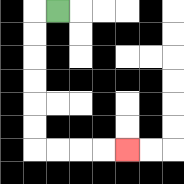{'start': '[2, 0]', 'end': '[5, 6]', 'path_directions': 'L,D,D,D,D,D,D,R,R,R,R', 'path_coordinates': '[[2, 0], [1, 0], [1, 1], [1, 2], [1, 3], [1, 4], [1, 5], [1, 6], [2, 6], [3, 6], [4, 6], [5, 6]]'}